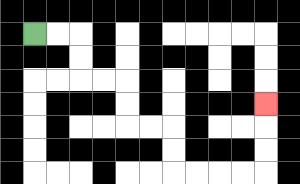{'start': '[1, 1]', 'end': '[11, 4]', 'path_directions': 'R,R,D,D,R,R,D,D,R,R,D,D,R,R,R,R,U,U,U', 'path_coordinates': '[[1, 1], [2, 1], [3, 1], [3, 2], [3, 3], [4, 3], [5, 3], [5, 4], [5, 5], [6, 5], [7, 5], [7, 6], [7, 7], [8, 7], [9, 7], [10, 7], [11, 7], [11, 6], [11, 5], [11, 4]]'}